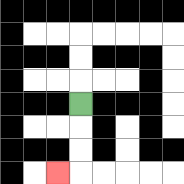{'start': '[3, 4]', 'end': '[2, 7]', 'path_directions': 'D,D,D,L', 'path_coordinates': '[[3, 4], [3, 5], [3, 6], [3, 7], [2, 7]]'}